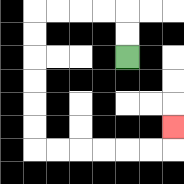{'start': '[5, 2]', 'end': '[7, 5]', 'path_directions': 'U,U,L,L,L,L,D,D,D,D,D,D,R,R,R,R,R,R,U', 'path_coordinates': '[[5, 2], [5, 1], [5, 0], [4, 0], [3, 0], [2, 0], [1, 0], [1, 1], [1, 2], [1, 3], [1, 4], [1, 5], [1, 6], [2, 6], [3, 6], [4, 6], [5, 6], [6, 6], [7, 6], [7, 5]]'}